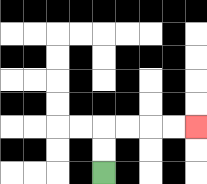{'start': '[4, 7]', 'end': '[8, 5]', 'path_directions': 'U,U,R,R,R,R', 'path_coordinates': '[[4, 7], [4, 6], [4, 5], [5, 5], [6, 5], [7, 5], [8, 5]]'}